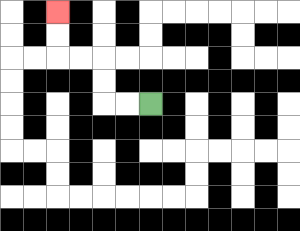{'start': '[6, 4]', 'end': '[2, 0]', 'path_directions': 'L,L,U,U,L,L,U,U', 'path_coordinates': '[[6, 4], [5, 4], [4, 4], [4, 3], [4, 2], [3, 2], [2, 2], [2, 1], [2, 0]]'}